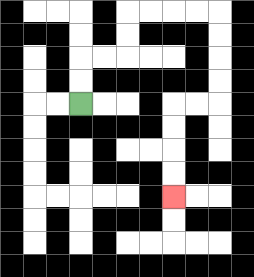{'start': '[3, 4]', 'end': '[7, 8]', 'path_directions': 'U,U,R,R,U,U,R,R,R,R,D,D,D,D,L,L,D,D,D,D', 'path_coordinates': '[[3, 4], [3, 3], [3, 2], [4, 2], [5, 2], [5, 1], [5, 0], [6, 0], [7, 0], [8, 0], [9, 0], [9, 1], [9, 2], [9, 3], [9, 4], [8, 4], [7, 4], [7, 5], [7, 6], [7, 7], [7, 8]]'}